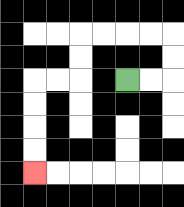{'start': '[5, 3]', 'end': '[1, 7]', 'path_directions': 'R,R,U,U,L,L,L,L,D,D,L,L,D,D,D,D', 'path_coordinates': '[[5, 3], [6, 3], [7, 3], [7, 2], [7, 1], [6, 1], [5, 1], [4, 1], [3, 1], [3, 2], [3, 3], [2, 3], [1, 3], [1, 4], [1, 5], [1, 6], [1, 7]]'}